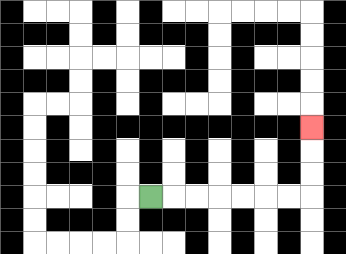{'start': '[6, 8]', 'end': '[13, 5]', 'path_directions': 'R,R,R,R,R,R,R,U,U,U', 'path_coordinates': '[[6, 8], [7, 8], [8, 8], [9, 8], [10, 8], [11, 8], [12, 8], [13, 8], [13, 7], [13, 6], [13, 5]]'}